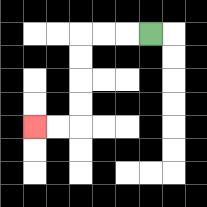{'start': '[6, 1]', 'end': '[1, 5]', 'path_directions': 'L,L,L,D,D,D,D,L,L', 'path_coordinates': '[[6, 1], [5, 1], [4, 1], [3, 1], [3, 2], [3, 3], [3, 4], [3, 5], [2, 5], [1, 5]]'}